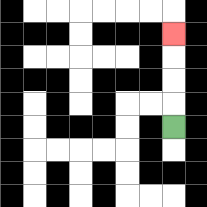{'start': '[7, 5]', 'end': '[7, 1]', 'path_directions': 'U,U,U,U', 'path_coordinates': '[[7, 5], [7, 4], [7, 3], [7, 2], [7, 1]]'}